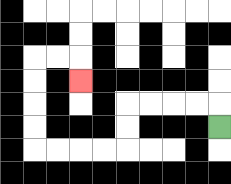{'start': '[9, 5]', 'end': '[3, 3]', 'path_directions': 'U,L,L,L,L,D,D,L,L,L,L,U,U,U,U,R,R,D', 'path_coordinates': '[[9, 5], [9, 4], [8, 4], [7, 4], [6, 4], [5, 4], [5, 5], [5, 6], [4, 6], [3, 6], [2, 6], [1, 6], [1, 5], [1, 4], [1, 3], [1, 2], [2, 2], [3, 2], [3, 3]]'}